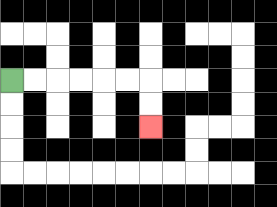{'start': '[0, 3]', 'end': '[6, 5]', 'path_directions': 'R,R,R,R,R,R,D,D', 'path_coordinates': '[[0, 3], [1, 3], [2, 3], [3, 3], [4, 3], [5, 3], [6, 3], [6, 4], [6, 5]]'}